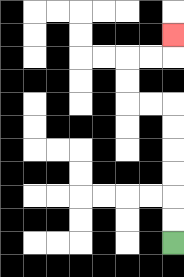{'start': '[7, 10]', 'end': '[7, 1]', 'path_directions': 'U,U,U,U,U,U,L,L,U,U,R,R,U', 'path_coordinates': '[[7, 10], [7, 9], [7, 8], [7, 7], [7, 6], [7, 5], [7, 4], [6, 4], [5, 4], [5, 3], [5, 2], [6, 2], [7, 2], [7, 1]]'}